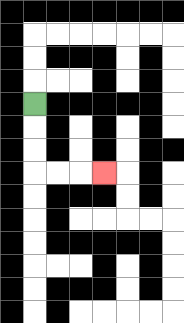{'start': '[1, 4]', 'end': '[4, 7]', 'path_directions': 'D,D,D,R,R,R', 'path_coordinates': '[[1, 4], [1, 5], [1, 6], [1, 7], [2, 7], [3, 7], [4, 7]]'}